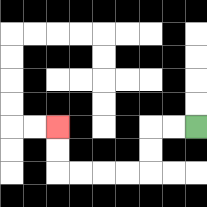{'start': '[8, 5]', 'end': '[2, 5]', 'path_directions': 'L,L,D,D,L,L,L,L,U,U', 'path_coordinates': '[[8, 5], [7, 5], [6, 5], [6, 6], [6, 7], [5, 7], [4, 7], [3, 7], [2, 7], [2, 6], [2, 5]]'}